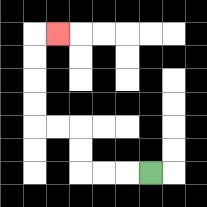{'start': '[6, 7]', 'end': '[2, 1]', 'path_directions': 'L,L,L,U,U,L,L,U,U,U,U,R', 'path_coordinates': '[[6, 7], [5, 7], [4, 7], [3, 7], [3, 6], [3, 5], [2, 5], [1, 5], [1, 4], [1, 3], [1, 2], [1, 1], [2, 1]]'}